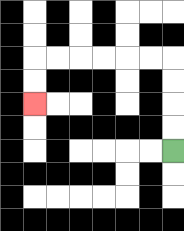{'start': '[7, 6]', 'end': '[1, 4]', 'path_directions': 'U,U,U,U,L,L,L,L,L,L,D,D', 'path_coordinates': '[[7, 6], [7, 5], [7, 4], [7, 3], [7, 2], [6, 2], [5, 2], [4, 2], [3, 2], [2, 2], [1, 2], [1, 3], [1, 4]]'}